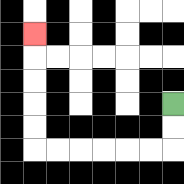{'start': '[7, 4]', 'end': '[1, 1]', 'path_directions': 'D,D,L,L,L,L,L,L,U,U,U,U,U', 'path_coordinates': '[[7, 4], [7, 5], [7, 6], [6, 6], [5, 6], [4, 6], [3, 6], [2, 6], [1, 6], [1, 5], [1, 4], [1, 3], [1, 2], [1, 1]]'}